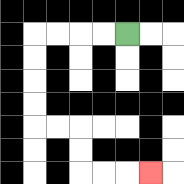{'start': '[5, 1]', 'end': '[6, 7]', 'path_directions': 'L,L,L,L,D,D,D,D,R,R,D,D,R,R,R', 'path_coordinates': '[[5, 1], [4, 1], [3, 1], [2, 1], [1, 1], [1, 2], [1, 3], [1, 4], [1, 5], [2, 5], [3, 5], [3, 6], [3, 7], [4, 7], [5, 7], [6, 7]]'}